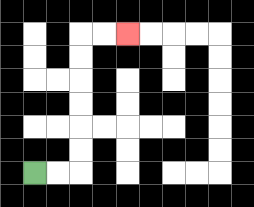{'start': '[1, 7]', 'end': '[5, 1]', 'path_directions': 'R,R,U,U,U,U,U,U,R,R', 'path_coordinates': '[[1, 7], [2, 7], [3, 7], [3, 6], [3, 5], [3, 4], [3, 3], [3, 2], [3, 1], [4, 1], [5, 1]]'}